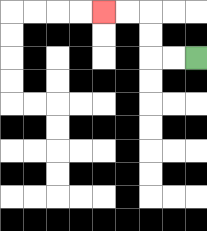{'start': '[8, 2]', 'end': '[4, 0]', 'path_directions': 'L,L,U,U,L,L', 'path_coordinates': '[[8, 2], [7, 2], [6, 2], [6, 1], [6, 0], [5, 0], [4, 0]]'}